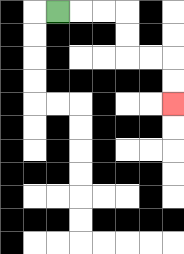{'start': '[2, 0]', 'end': '[7, 4]', 'path_directions': 'R,R,R,D,D,R,R,D,D', 'path_coordinates': '[[2, 0], [3, 0], [4, 0], [5, 0], [5, 1], [5, 2], [6, 2], [7, 2], [7, 3], [7, 4]]'}